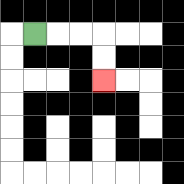{'start': '[1, 1]', 'end': '[4, 3]', 'path_directions': 'R,R,R,D,D', 'path_coordinates': '[[1, 1], [2, 1], [3, 1], [4, 1], [4, 2], [4, 3]]'}